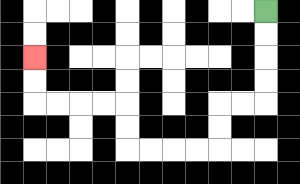{'start': '[11, 0]', 'end': '[1, 2]', 'path_directions': 'D,D,D,D,L,L,D,D,L,L,L,L,U,U,L,L,L,L,U,U', 'path_coordinates': '[[11, 0], [11, 1], [11, 2], [11, 3], [11, 4], [10, 4], [9, 4], [9, 5], [9, 6], [8, 6], [7, 6], [6, 6], [5, 6], [5, 5], [5, 4], [4, 4], [3, 4], [2, 4], [1, 4], [1, 3], [1, 2]]'}